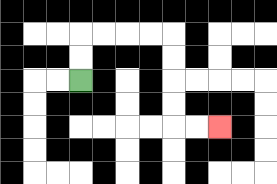{'start': '[3, 3]', 'end': '[9, 5]', 'path_directions': 'U,U,R,R,R,R,D,D,D,D,R,R', 'path_coordinates': '[[3, 3], [3, 2], [3, 1], [4, 1], [5, 1], [6, 1], [7, 1], [7, 2], [7, 3], [7, 4], [7, 5], [8, 5], [9, 5]]'}